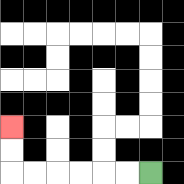{'start': '[6, 7]', 'end': '[0, 5]', 'path_directions': 'L,L,L,L,L,L,U,U', 'path_coordinates': '[[6, 7], [5, 7], [4, 7], [3, 7], [2, 7], [1, 7], [0, 7], [0, 6], [0, 5]]'}